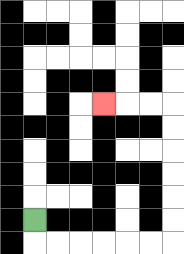{'start': '[1, 9]', 'end': '[4, 4]', 'path_directions': 'D,R,R,R,R,R,R,U,U,U,U,U,U,L,L,L', 'path_coordinates': '[[1, 9], [1, 10], [2, 10], [3, 10], [4, 10], [5, 10], [6, 10], [7, 10], [7, 9], [7, 8], [7, 7], [7, 6], [7, 5], [7, 4], [6, 4], [5, 4], [4, 4]]'}